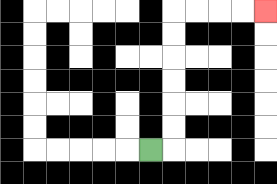{'start': '[6, 6]', 'end': '[11, 0]', 'path_directions': 'R,U,U,U,U,U,U,R,R,R,R', 'path_coordinates': '[[6, 6], [7, 6], [7, 5], [7, 4], [7, 3], [7, 2], [7, 1], [7, 0], [8, 0], [9, 0], [10, 0], [11, 0]]'}